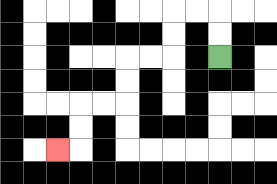{'start': '[9, 2]', 'end': '[2, 6]', 'path_directions': 'U,U,L,L,D,D,L,L,D,D,L,L,D,D,L', 'path_coordinates': '[[9, 2], [9, 1], [9, 0], [8, 0], [7, 0], [7, 1], [7, 2], [6, 2], [5, 2], [5, 3], [5, 4], [4, 4], [3, 4], [3, 5], [3, 6], [2, 6]]'}